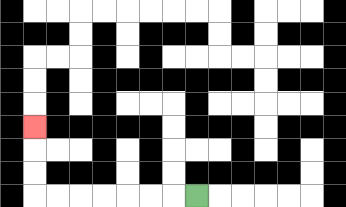{'start': '[8, 8]', 'end': '[1, 5]', 'path_directions': 'L,L,L,L,L,L,L,U,U,U', 'path_coordinates': '[[8, 8], [7, 8], [6, 8], [5, 8], [4, 8], [3, 8], [2, 8], [1, 8], [1, 7], [1, 6], [1, 5]]'}